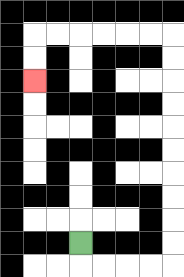{'start': '[3, 10]', 'end': '[1, 3]', 'path_directions': 'D,R,R,R,R,U,U,U,U,U,U,U,U,U,U,L,L,L,L,L,L,D,D', 'path_coordinates': '[[3, 10], [3, 11], [4, 11], [5, 11], [6, 11], [7, 11], [7, 10], [7, 9], [7, 8], [7, 7], [7, 6], [7, 5], [7, 4], [7, 3], [7, 2], [7, 1], [6, 1], [5, 1], [4, 1], [3, 1], [2, 1], [1, 1], [1, 2], [1, 3]]'}